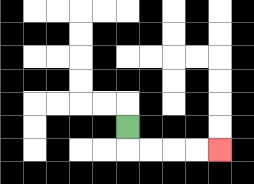{'start': '[5, 5]', 'end': '[9, 6]', 'path_directions': 'D,R,R,R,R', 'path_coordinates': '[[5, 5], [5, 6], [6, 6], [7, 6], [8, 6], [9, 6]]'}